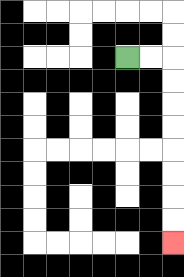{'start': '[5, 2]', 'end': '[7, 10]', 'path_directions': 'R,R,D,D,D,D,D,D,D,D', 'path_coordinates': '[[5, 2], [6, 2], [7, 2], [7, 3], [7, 4], [7, 5], [7, 6], [7, 7], [7, 8], [7, 9], [7, 10]]'}